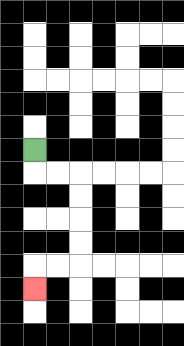{'start': '[1, 6]', 'end': '[1, 12]', 'path_directions': 'D,R,R,D,D,D,D,L,L,D', 'path_coordinates': '[[1, 6], [1, 7], [2, 7], [3, 7], [3, 8], [3, 9], [3, 10], [3, 11], [2, 11], [1, 11], [1, 12]]'}